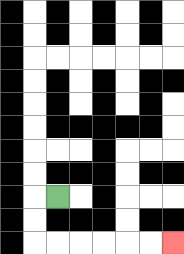{'start': '[2, 8]', 'end': '[7, 10]', 'path_directions': 'L,D,D,R,R,R,R,R,R', 'path_coordinates': '[[2, 8], [1, 8], [1, 9], [1, 10], [2, 10], [3, 10], [4, 10], [5, 10], [6, 10], [7, 10]]'}